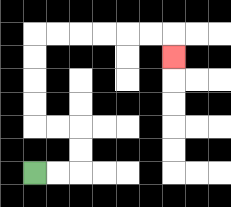{'start': '[1, 7]', 'end': '[7, 2]', 'path_directions': 'R,R,U,U,L,L,U,U,U,U,R,R,R,R,R,R,D', 'path_coordinates': '[[1, 7], [2, 7], [3, 7], [3, 6], [3, 5], [2, 5], [1, 5], [1, 4], [1, 3], [1, 2], [1, 1], [2, 1], [3, 1], [4, 1], [5, 1], [6, 1], [7, 1], [7, 2]]'}